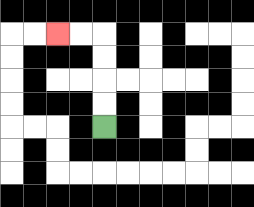{'start': '[4, 5]', 'end': '[2, 1]', 'path_directions': 'U,U,U,U,L,L', 'path_coordinates': '[[4, 5], [4, 4], [4, 3], [4, 2], [4, 1], [3, 1], [2, 1]]'}